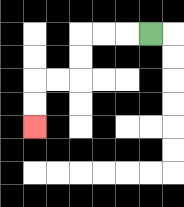{'start': '[6, 1]', 'end': '[1, 5]', 'path_directions': 'L,L,L,D,D,L,L,D,D', 'path_coordinates': '[[6, 1], [5, 1], [4, 1], [3, 1], [3, 2], [3, 3], [2, 3], [1, 3], [1, 4], [1, 5]]'}